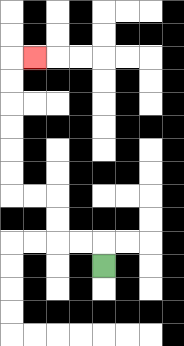{'start': '[4, 11]', 'end': '[1, 2]', 'path_directions': 'U,L,L,U,U,L,L,U,U,U,U,U,U,R', 'path_coordinates': '[[4, 11], [4, 10], [3, 10], [2, 10], [2, 9], [2, 8], [1, 8], [0, 8], [0, 7], [0, 6], [0, 5], [0, 4], [0, 3], [0, 2], [1, 2]]'}